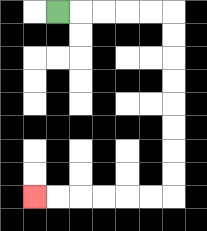{'start': '[2, 0]', 'end': '[1, 8]', 'path_directions': 'R,R,R,R,R,D,D,D,D,D,D,D,D,L,L,L,L,L,L', 'path_coordinates': '[[2, 0], [3, 0], [4, 0], [5, 0], [6, 0], [7, 0], [7, 1], [7, 2], [7, 3], [7, 4], [7, 5], [7, 6], [7, 7], [7, 8], [6, 8], [5, 8], [4, 8], [3, 8], [2, 8], [1, 8]]'}